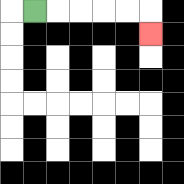{'start': '[1, 0]', 'end': '[6, 1]', 'path_directions': 'R,R,R,R,R,D', 'path_coordinates': '[[1, 0], [2, 0], [3, 0], [4, 0], [5, 0], [6, 0], [6, 1]]'}